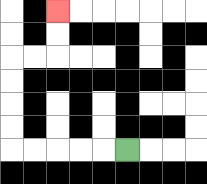{'start': '[5, 6]', 'end': '[2, 0]', 'path_directions': 'L,L,L,L,L,U,U,U,U,R,R,U,U', 'path_coordinates': '[[5, 6], [4, 6], [3, 6], [2, 6], [1, 6], [0, 6], [0, 5], [0, 4], [0, 3], [0, 2], [1, 2], [2, 2], [2, 1], [2, 0]]'}